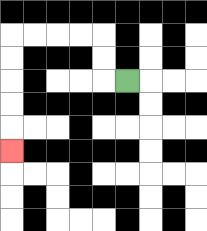{'start': '[5, 3]', 'end': '[0, 6]', 'path_directions': 'L,U,U,L,L,L,L,D,D,D,D,D', 'path_coordinates': '[[5, 3], [4, 3], [4, 2], [4, 1], [3, 1], [2, 1], [1, 1], [0, 1], [0, 2], [0, 3], [0, 4], [0, 5], [0, 6]]'}